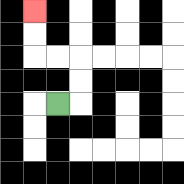{'start': '[2, 4]', 'end': '[1, 0]', 'path_directions': 'R,U,U,L,L,U,U', 'path_coordinates': '[[2, 4], [3, 4], [3, 3], [3, 2], [2, 2], [1, 2], [1, 1], [1, 0]]'}